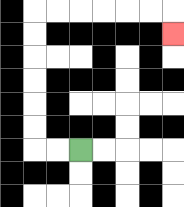{'start': '[3, 6]', 'end': '[7, 1]', 'path_directions': 'L,L,U,U,U,U,U,U,R,R,R,R,R,R,D', 'path_coordinates': '[[3, 6], [2, 6], [1, 6], [1, 5], [1, 4], [1, 3], [1, 2], [1, 1], [1, 0], [2, 0], [3, 0], [4, 0], [5, 0], [6, 0], [7, 0], [7, 1]]'}